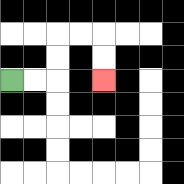{'start': '[0, 3]', 'end': '[4, 3]', 'path_directions': 'R,R,U,U,R,R,D,D', 'path_coordinates': '[[0, 3], [1, 3], [2, 3], [2, 2], [2, 1], [3, 1], [4, 1], [4, 2], [4, 3]]'}